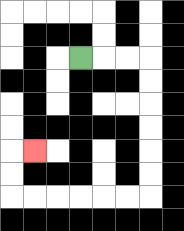{'start': '[3, 2]', 'end': '[1, 6]', 'path_directions': 'R,R,R,D,D,D,D,D,D,L,L,L,L,L,L,U,U,R', 'path_coordinates': '[[3, 2], [4, 2], [5, 2], [6, 2], [6, 3], [6, 4], [6, 5], [6, 6], [6, 7], [6, 8], [5, 8], [4, 8], [3, 8], [2, 8], [1, 8], [0, 8], [0, 7], [0, 6], [1, 6]]'}